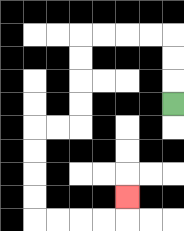{'start': '[7, 4]', 'end': '[5, 8]', 'path_directions': 'U,U,U,L,L,L,L,D,D,D,D,L,L,D,D,D,D,R,R,R,R,U', 'path_coordinates': '[[7, 4], [7, 3], [7, 2], [7, 1], [6, 1], [5, 1], [4, 1], [3, 1], [3, 2], [3, 3], [3, 4], [3, 5], [2, 5], [1, 5], [1, 6], [1, 7], [1, 8], [1, 9], [2, 9], [3, 9], [4, 9], [5, 9], [5, 8]]'}